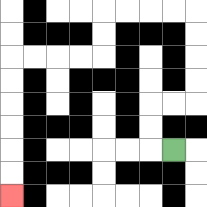{'start': '[7, 6]', 'end': '[0, 8]', 'path_directions': 'L,U,U,R,R,U,U,U,U,L,L,L,L,D,D,L,L,L,L,D,D,D,D,D,D', 'path_coordinates': '[[7, 6], [6, 6], [6, 5], [6, 4], [7, 4], [8, 4], [8, 3], [8, 2], [8, 1], [8, 0], [7, 0], [6, 0], [5, 0], [4, 0], [4, 1], [4, 2], [3, 2], [2, 2], [1, 2], [0, 2], [0, 3], [0, 4], [0, 5], [0, 6], [0, 7], [0, 8]]'}